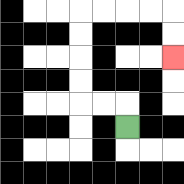{'start': '[5, 5]', 'end': '[7, 2]', 'path_directions': 'U,L,L,U,U,U,U,R,R,R,R,D,D', 'path_coordinates': '[[5, 5], [5, 4], [4, 4], [3, 4], [3, 3], [3, 2], [3, 1], [3, 0], [4, 0], [5, 0], [6, 0], [7, 0], [7, 1], [7, 2]]'}